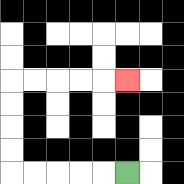{'start': '[5, 7]', 'end': '[5, 3]', 'path_directions': 'L,L,L,L,L,U,U,U,U,R,R,R,R,R', 'path_coordinates': '[[5, 7], [4, 7], [3, 7], [2, 7], [1, 7], [0, 7], [0, 6], [0, 5], [0, 4], [0, 3], [1, 3], [2, 3], [3, 3], [4, 3], [5, 3]]'}